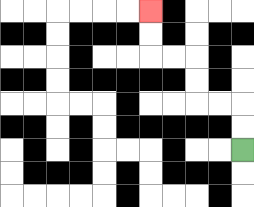{'start': '[10, 6]', 'end': '[6, 0]', 'path_directions': 'U,U,L,L,U,U,L,L,U,U', 'path_coordinates': '[[10, 6], [10, 5], [10, 4], [9, 4], [8, 4], [8, 3], [8, 2], [7, 2], [6, 2], [6, 1], [6, 0]]'}